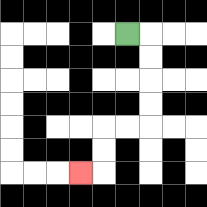{'start': '[5, 1]', 'end': '[3, 7]', 'path_directions': 'R,D,D,D,D,L,L,D,D,L', 'path_coordinates': '[[5, 1], [6, 1], [6, 2], [6, 3], [6, 4], [6, 5], [5, 5], [4, 5], [4, 6], [4, 7], [3, 7]]'}